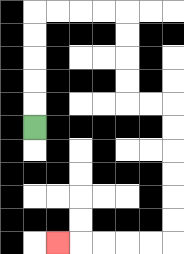{'start': '[1, 5]', 'end': '[2, 10]', 'path_directions': 'U,U,U,U,U,R,R,R,R,D,D,D,D,R,R,D,D,D,D,D,D,L,L,L,L,L', 'path_coordinates': '[[1, 5], [1, 4], [1, 3], [1, 2], [1, 1], [1, 0], [2, 0], [3, 0], [4, 0], [5, 0], [5, 1], [5, 2], [5, 3], [5, 4], [6, 4], [7, 4], [7, 5], [7, 6], [7, 7], [7, 8], [7, 9], [7, 10], [6, 10], [5, 10], [4, 10], [3, 10], [2, 10]]'}